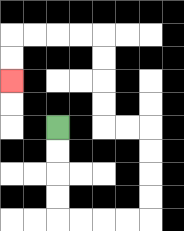{'start': '[2, 5]', 'end': '[0, 3]', 'path_directions': 'D,D,D,D,R,R,R,R,U,U,U,U,L,L,U,U,U,U,L,L,L,L,D,D', 'path_coordinates': '[[2, 5], [2, 6], [2, 7], [2, 8], [2, 9], [3, 9], [4, 9], [5, 9], [6, 9], [6, 8], [6, 7], [6, 6], [6, 5], [5, 5], [4, 5], [4, 4], [4, 3], [4, 2], [4, 1], [3, 1], [2, 1], [1, 1], [0, 1], [0, 2], [0, 3]]'}